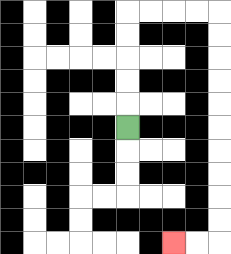{'start': '[5, 5]', 'end': '[7, 10]', 'path_directions': 'U,U,U,U,U,R,R,R,R,D,D,D,D,D,D,D,D,D,D,L,L', 'path_coordinates': '[[5, 5], [5, 4], [5, 3], [5, 2], [5, 1], [5, 0], [6, 0], [7, 0], [8, 0], [9, 0], [9, 1], [9, 2], [9, 3], [9, 4], [9, 5], [9, 6], [9, 7], [9, 8], [9, 9], [9, 10], [8, 10], [7, 10]]'}